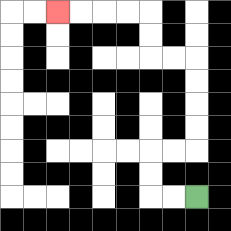{'start': '[8, 8]', 'end': '[2, 0]', 'path_directions': 'L,L,U,U,R,R,U,U,U,U,L,L,U,U,L,L,L,L', 'path_coordinates': '[[8, 8], [7, 8], [6, 8], [6, 7], [6, 6], [7, 6], [8, 6], [8, 5], [8, 4], [8, 3], [8, 2], [7, 2], [6, 2], [6, 1], [6, 0], [5, 0], [4, 0], [3, 0], [2, 0]]'}